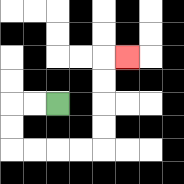{'start': '[2, 4]', 'end': '[5, 2]', 'path_directions': 'L,L,D,D,R,R,R,R,U,U,U,U,R', 'path_coordinates': '[[2, 4], [1, 4], [0, 4], [0, 5], [0, 6], [1, 6], [2, 6], [3, 6], [4, 6], [4, 5], [4, 4], [4, 3], [4, 2], [5, 2]]'}